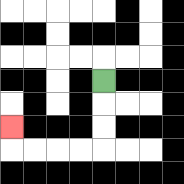{'start': '[4, 3]', 'end': '[0, 5]', 'path_directions': 'D,D,D,L,L,L,L,U', 'path_coordinates': '[[4, 3], [4, 4], [4, 5], [4, 6], [3, 6], [2, 6], [1, 6], [0, 6], [0, 5]]'}